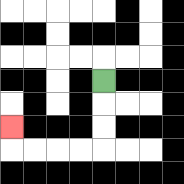{'start': '[4, 3]', 'end': '[0, 5]', 'path_directions': 'D,D,D,L,L,L,L,U', 'path_coordinates': '[[4, 3], [4, 4], [4, 5], [4, 6], [3, 6], [2, 6], [1, 6], [0, 6], [0, 5]]'}